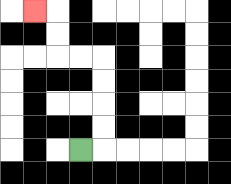{'start': '[3, 6]', 'end': '[1, 0]', 'path_directions': 'R,U,U,U,U,L,L,U,U,L', 'path_coordinates': '[[3, 6], [4, 6], [4, 5], [4, 4], [4, 3], [4, 2], [3, 2], [2, 2], [2, 1], [2, 0], [1, 0]]'}